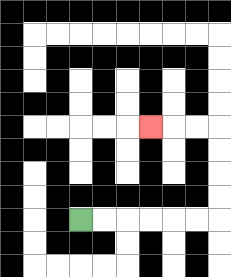{'start': '[3, 9]', 'end': '[6, 5]', 'path_directions': 'R,R,R,R,R,R,U,U,U,U,L,L,L', 'path_coordinates': '[[3, 9], [4, 9], [5, 9], [6, 9], [7, 9], [8, 9], [9, 9], [9, 8], [9, 7], [9, 6], [9, 5], [8, 5], [7, 5], [6, 5]]'}